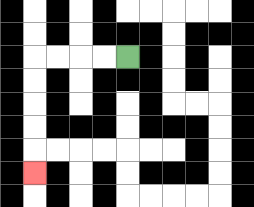{'start': '[5, 2]', 'end': '[1, 7]', 'path_directions': 'L,L,L,L,D,D,D,D,D', 'path_coordinates': '[[5, 2], [4, 2], [3, 2], [2, 2], [1, 2], [1, 3], [1, 4], [1, 5], [1, 6], [1, 7]]'}